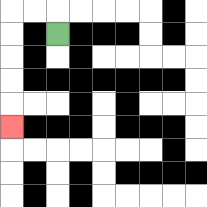{'start': '[2, 1]', 'end': '[0, 5]', 'path_directions': 'U,L,L,D,D,D,D,D', 'path_coordinates': '[[2, 1], [2, 0], [1, 0], [0, 0], [0, 1], [0, 2], [0, 3], [0, 4], [0, 5]]'}